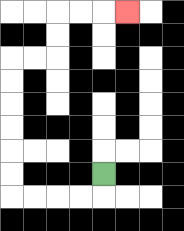{'start': '[4, 7]', 'end': '[5, 0]', 'path_directions': 'D,L,L,L,L,U,U,U,U,U,U,R,R,U,U,R,R,R', 'path_coordinates': '[[4, 7], [4, 8], [3, 8], [2, 8], [1, 8], [0, 8], [0, 7], [0, 6], [0, 5], [0, 4], [0, 3], [0, 2], [1, 2], [2, 2], [2, 1], [2, 0], [3, 0], [4, 0], [5, 0]]'}